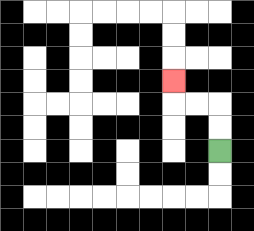{'start': '[9, 6]', 'end': '[7, 3]', 'path_directions': 'U,U,L,L,U', 'path_coordinates': '[[9, 6], [9, 5], [9, 4], [8, 4], [7, 4], [7, 3]]'}